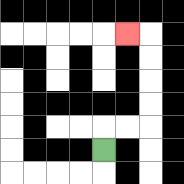{'start': '[4, 6]', 'end': '[5, 1]', 'path_directions': 'U,R,R,U,U,U,U,L', 'path_coordinates': '[[4, 6], [4, 5], [5, 5], [6, 5], [6, 4], [6, 3], [6, 2], [6, 1], [5, 1]]'}